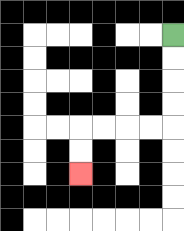{'start': '[7, 1]', 'end': '[3, 7]', 'path_directions': 'D,D,D,D,L,L,L,L,D,D', 'path_coordinates': '[[7, 1], [7, 2], [7, 3], [7, 4], [7, 5], [6, 5], [5, 5], [4, 5], [3, 5], [3, 6], [3, 7]]'}